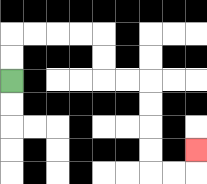{'start': '[0, 3]', 'end': '[8, 6]', 'path_directions': 'U,U,R,R,R,R,D,D,R,R,D,D,D,D,R,R,U', 'path_coordinates': '[[0, 3], [0, 2], [0, 1], [1, 1], [2, 1], [3, 1], [4, 1], [4, 2], [4, 3], [5, 3], [6, 3], [6, 4], [6, 5], [6, 6], [6, 7], [7, 7], [8, 7], [8, 6]]'}